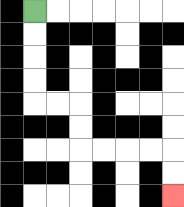{'start': '[1, 0]', 'end': '[7, 8]', 'path_directions': 'D,D,D,D,R,R,D,D,R,R,R,R,D,D', 'path_coordinates': '[[1, 0], [1, 1], [1, 2], [1, 3], [1, 4], [2, 4], [3, 4], [3, 5], [3, 6], [4, 6], [5, 6], [6, 6], [7, 6], [7, 7], [7, 8]]'}